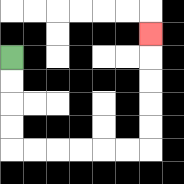{'start': '[0, 2]', 'end': '[6, 1]', 'path_directions': 'D,D,D,D,R,R,R,R,R,R,U,U,U,U,U', 'path_coordinates': '[[0, 2], [0, 3], [0, 4], [0, 5], [0, 6], [1, 6], [2, 6], [3, 6], [4, 6], [5, 6], [6, 6], [6, 5], [6, 4], [6, 3], [6, 2], [6, 1]]'}